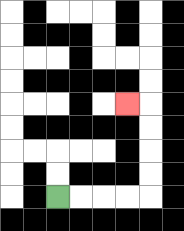{'start': '[2, 8]', 'end': '[5, 4]', 'path_directions': 'R,R,R,R,U,U,U,U,L', 'path_coordinates': '[[2, 8], [3, 8], [4, 8], [5, 8], [6, 8], [6, 7], [6, 6], [6, 5], [6, 4], [5, 4]]'}